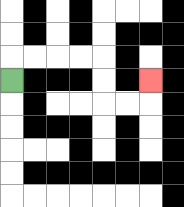{'start': '[0, 3]', 'end': '[6, 3]', 'path_directions': 'U,R,R,R,R,D,D,R,R,U', 'path_coordinates': '[[0, 3], [0, 2], [1, 2], [2, 2], [3, 2], [4, 2], [4, 3], [4, 4], [5, 4], [6, 4], [6, 3]]'}